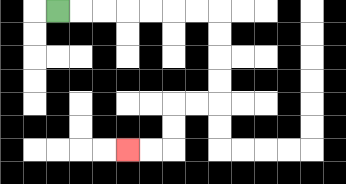{'start': '[2, 0]', 'end': '[5, 6]', 'path_directions': 'R,R,R,R,R,R,R,D,D,D,D,L,L,D,D,L,L', 'path_coordinates': '[[2, 0], [3, 0], [4, 0], [5, 0], [6, 0], [7, 0], [8, 0], [9, 0], [9, 1], [9, 2], [9, 3], [9, 4], [8, 4], [7, 4], [7, 5], [7, 6], [6, 6], [5, 6]]'}